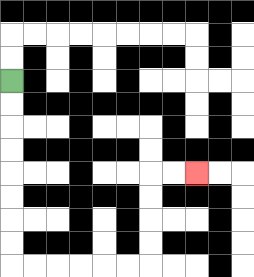{'start': '[0, 3]', 'end': '[8, 7]', 'path_directions': 'D,D,D,D,D,D,D,D,R,R,R,R,R,R,U,U,U,U,R,R', 'path_coordinates': '[[0, 3], [0, 4], [0, 5], [0, 6], [0, 7], [0, 8], [0, 9], [0, 10], [0, 11], [1, 11], [2, 11], [3, 11], [4, 11], [5, 11], [6, 11], [6, 10], [6, 9], [6, 8], [6, 7], [7, 7], [8, 7]]'}